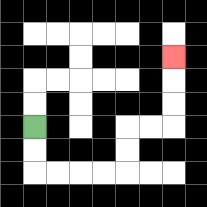{'start': '[1, 5]', 'end': '[7, 2]', 'path_directions': 'D,D,R,R,R,R,U,U,R,R,U,U,U', 'path_coordinates': '[[1, 5], [1, 6], [1, 7], [2, 7], [3, 7], [4, 7], [5, 7], [5, 6], [5, 5], [6, 5], [7, 5], [7, 4], [7, 3], [7, 2]]'}